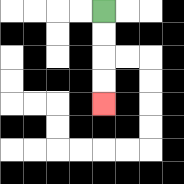{'start': '[4, 0]', 'end': '[4, 4]', 'path_directions': 'D,D,D,D', 'path_coordinates': '[[4, 0], [4, 1], [4, 2], [4, 3], [4, 4]]'}